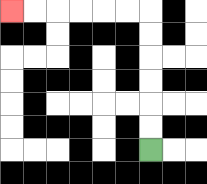{'start': '[6, 6]', 'end': '[0, 0]', 'path_directions': 'U,U,U,U,U,U,L,L,L,L,L,L', 'path_coordinates': '[[6, 6], [6, 5], [6, 4], [6, 3], [6, 2], [6, 1], [6, 0], [5, 0], [4, 0], [3, 0], [2, 0], [1, 0], [0, 0]]'}